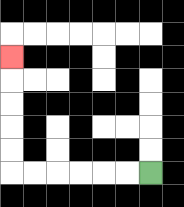{'start': '[6, 7]', 'end': '[0, 2]', 'path_directions': 'L,L,L,L,L,L,U,U,U,U,U', 'path_coordinates': '[[6, 7], [5, 7], [4, 7], [3, 7], [2, 7], [1, 7], [0, 7], [0, 6], [0, 5], [0, 4], [0, 3], [0, 2]]'}